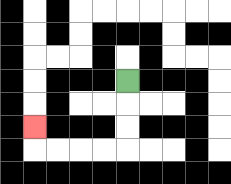{'start': '[5, 3]', 'end': '[1, 5]', 'path_directions': 'D,D,D,L,L,L,L,U', 'path_coordinates': '[[5, 3], [5, 4], [5, 5], [5, 6], [4, 6], [3, 6], [2, 6], [1, 6], [1, 5]]'}